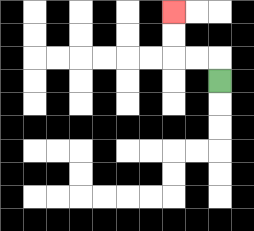{'start': '[9, 3]', 'end': '[7, 0]', 'path_directions': 'U,L,L,U,U', 'path_coordinates': '[[9, 3], [9, 2], [8, 2], [7, 2], [7, 1], [7, 0]]'}